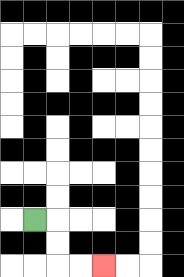{'start': '[1, 9]', 'end': '[4, 11]', 'path_directions': 'R,D,D,R,R', 'path_coordinates': '[[1, 9], [2, 9], [2, 10], [2, 11], [3, 11], [4, 11]]'}